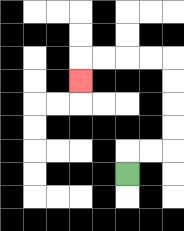{'start': '[5, 7]', 'end': '[3, 3]', 'path_directions': 'U,R,R,U,U,U,U,L,L,L,L,D', 'path_coordinates': '[[5, 7], [5, 6], [6, 6], [7, 6], [7, 5], [7, 4], [7, 3], [7, 2], [6, 2], [5, 2], [4, 2], [3, 2], [3, 3]]'}